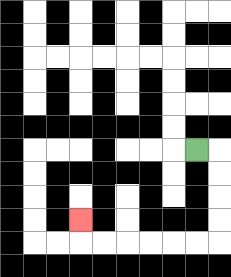{'start': '[8, 6]', 'end': '[3, 9]', 'path_directions': 'R,D,D,D,D,L,L,L,L,L,L,U', 'path_coordinates': '[[8, 6], [9, 6], [9, 7], [9, 8], [9, 9], [9, 10], [8, 10], [7, 10], [6, 10], [5, 10], [4, 10], [3, 10], [3, 9]]'}